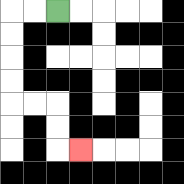{'start': '[2, 0]', 'end': '[3, 6]', 'path_directions': 'L,L,D,D,D,D,R,R,D,D,R', 'path_coordinates': '[[2, 0], [1, 0], [0, 0], [0, 1], [0, 2], [0, 3], [0, 4], [1, 4], [2, 4], [2, 5], [2, 6], [3, 6]]'}